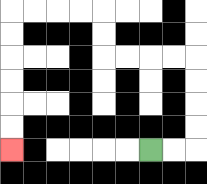{'start': '[6, 6]', 'end': '[0, 6]', 'path_directions': 'R,R,U,U,U,U,L,L,L,L,U,U,L,L,L,L,D,D,D,D,D,D', 'path_coordinates': '[[6, 6], [7, 6], [8, 6], [8, 5], [8, 4], [8, 3], [8, 2], [7, 2], [6, 2], [5, 2], [4, 2], [4, 1], [4, 0], [3, 0], [2, 0], [1, 0], [0, 0], [0, 1], [0, 2], [0, 3], [0, 4], [0, 5], [0, 6]]'}